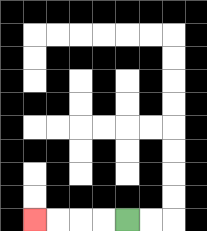{'start': '[5, 9]', 'end': '[1, 9]', 'path_directions': 'L,L,L,L', 'path_coordinates': '[[5, 9], [4, 9], [3, 9], [2, 9], [1, 9]]'}